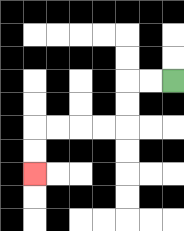{'start': '[7, 3]', 'end': '[1, 7]', 'path_directions': 'L,L,D,D,L,L,L,L,D,D', 'path_coordinates': '[[7, 3], [6, 3], [5, 3], [5, 4], [5, 5], [4, 5], [3, 5], [2, 5], [1, 5], [1, 6], [1, 7]]'}